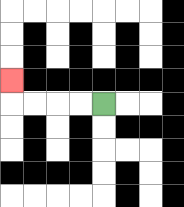{'start': '[4, 4]', 'end': '[0, 3]', 'path_directions': 'L,L,L,L,U', 'path_coordinates': '[[4, 4], [3, 4], [2, 4], [1, 4], [0, 4], [0, 3]]'}